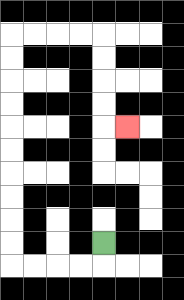{'start': '[4, 10]', 'end': '[5, 5]', 'path_directions': 'D,L,L,L,L,U,U,U,U,U,U,U,U,U,U,R,R,R,R,D,D,D,D,R', 'path_coordinates': '[[4, 10], [4, 11], [3, 11], [2, 11], [1, 11], [0, 11], [0, 10], [0, 9], [0, 8], [0, 7], [0, 6], [0, 5], [0, 4], [0, 3], [0, 2], [0, 1], [1, 1], [2, 1], [3, 1], [4, 1], [4, 2], [4, 3], [4, 4], [4, 5], [5, 5]]'}